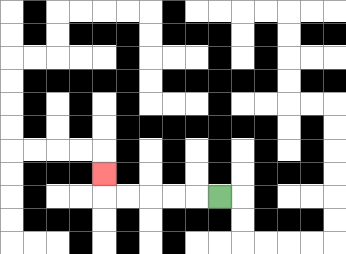{'start': '[9, 8]', 'end': '[4, 7]', 'path_directions': 'L,L,L,L,L,U', 'path_coordinates': '[[9, 8], [8, 8], [7, 8], [6, 8], [5, 8], [4, 8], [4, 7]]'}